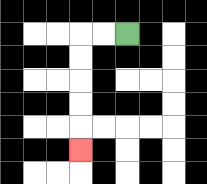{'start': '[5, 1]', 'end': '[3, 6]', 'path_directions': 'L,L,D,D,D,D,D', 'path_coordinates': '[[5, 1], [4, 1], [3, 1], [3, 2], [3, 3], [3, 4], [3, 5], [3, 6]]'}